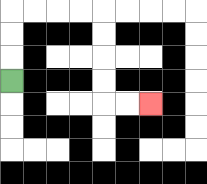{'start': '[0, 3]', 'end': '[6, 4]', 'path_directions': 'U,U,U,R,R,R,R,D,D,D,D,R,R', 'path_coordinates': '[[0, 3], [0, 2], [0, 1], [0, 0], [1, 0], [2, 0], [3, 0], [4, 0], [4, 1], [4, 2], [4, 3], [4, 4], [5, 4], [6, 4]]'}